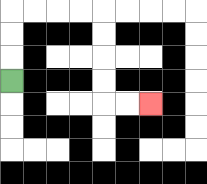{'start': '[0, 3]', 'end': '[6, 4]', 'path_directions': 'U,U,U,R,R,R,R,D,D,D,D,R,R', 'path_coordinates': '[[0, 3], [0, 2], [0, 1], [0, 0], [1, 0], [2, 0], [3, 0], [4, 0], [4, 1], [4, 2], [4, 3], [4, 4], [5, 4], [6, 4]]'}